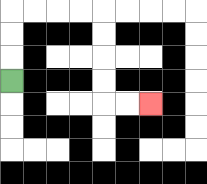{'start': '[0, 3]', 'end': '[6, 4]', 'path_directions': 'U,U,U,R,R,R,R,D,D,D,D,R,R', 'path_coordinates': '[[0, 3], [0, 2], [0, 1], [0, 0], [1, 0], [2, 0], [3, 0], [4, 0], [4, 1], [4, 2], [4, 3], [4, 4], [5, 4], [6, 4]]'}